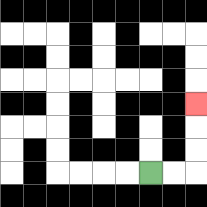{'start': '[6, 7]', 'end': '[8, 4]', 'path_directions': 'R,R,U,U,U', 'path_coordinates': '[[6, 7], [7, 7], [8, 7], [8, 6], [8, 5], [8, 4]]'}